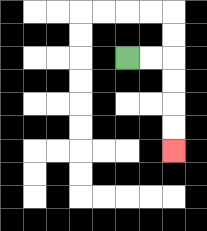{'start': '[5, 2]', 'end': '[7, 6]', 'path_directions': 'R,R,D,D,D,D', 'path_coordinates': '[[5, 2], [6, 2], [7, 2], [7, 3], [7, 4], [7, 5], [7, 6]]'}